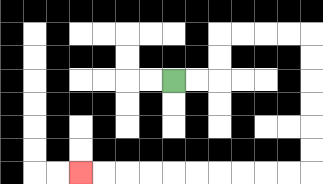{'start': '[7, 3]', 'end': '[3, 7]', 'path_directions': 'R,R,U,U,R,R,R,R,D,D,D,D,D,D,L,L,L,L,L,L,L,L,L,L', 'path_coordinates': '[[7, 3], [8, 3], [9, 3], [9, 2], [9, 1], [10, 1], [11, 1], [12, 1], [13, 1], [13, 2], [13, 3], [13, 4], [13, 5], [13, 6], [13, 7], [12, 7], [11, 7], [10, 7], [9, 7], [8, 7], [7, 7], [6, 7], [5, 7], [4, 7], [3, 7]]'}